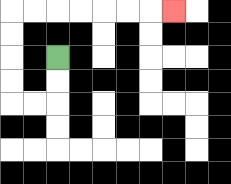{'start': '[2, 2]', 'end': '[7, 0]', 'path_directions': 'D,D,L,L,U,U,U,U,R,R,R,R,R,R,R', 'path_coordinates': '[[2, 2], [2, 3], [2, 4], [1, 4], [0, 4], [0, 3], [0, 2], [0, 1], [0, 0], [1, 0], [2, 0], [3, 0], [4, 0], [5, 0], [6, 0], [7, 0]]'}